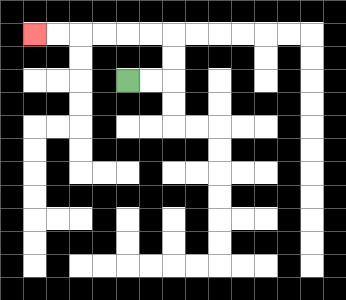{'start': '[5, 3]', 'end': '[1, 1]', 'path_directions': 'R,R,U,U,L,L,L,L,L,L', 'path_coordinates': '[[5, 3], [6, 3], [7, 3], [7, 2], [7, 1], [6, 1], [5, 1], [4, 1], [3, 1], [2, 1], [1, 1]]'}